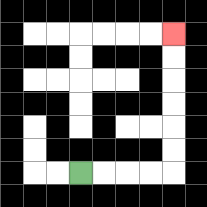{'start': '[3, 7]', 'end': '[7, 1]', 'path_directions': 'R,R,R,R,U,U,U,U,U,U', 'path_coordinates': '[[3, 7], [4, 7], [5, 7], [6, 7], [7, 7], [7, 6], [7, 5], [7, 4], [7, 3], [7, 2], [7, 1]]'}